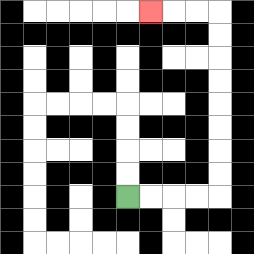{'start': '[5, 8]', 'end': '[6, 0]', 'path_directions': 'R,R,R,R,U,U,U,U,U,U,U,U,L,L,L', 'path_coordinates': '[[5, 8], [6, 8], [7, 8], [8, 8], [9, 8], [9, 7], [9, 6], [9, 5], [9, 4], [9, 3], [9, 2], [9, 1], [9, 0], [8, 0], [7, 0], [6, 0]]'}